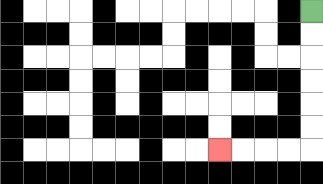{'start': '[13, 0]', 'end': '[9, 6]', 'path_directions': 'D,D,D,D,D,D,L,L,L,L', 'path_coordinates': '[[13, 0], [13, 1], [13, 2], [13, 3], [13, 4], [13, 5], [13, 6], [12, 6], [11, 6], [10, 6], [9, 6]]'}